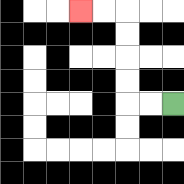{'start': '[7, 4]', 'end': '[3, 0]', 'path_directions': 'L,L,U,U,U,U,L,L', 'path_coordinates': '[[7, 4], [6, 4], [5, 4], [5, 3], [5, 2], [5, 1], [5, 0], [4, 0], [3, 0]]'}